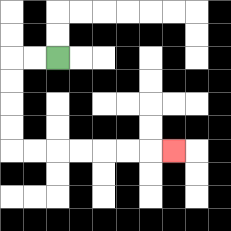{'start': '[2, 2]', 'end': '[7, 6]', 'path_directions': 'L,L,D,D,D,D,R,R,R,R,R,R,R', 'path_coordinates': '[[2, 2], [1, 2], [0, 2], [0, 3], [0, 4], [0, 5], [0, 6], [1, 6], [2, 6], [3, 6], [4, 6], [5, 6], [6, 6], [7, 6]]'}